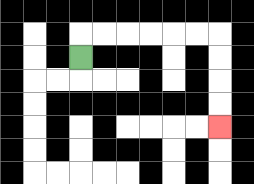{'start': '[3, 2]', 'end': '[9, 5]', 'path_directions': 'U,R,R,R,R,R,R,D,D,D,D', 'path_coordinates': '[[3, 2], [3, 1], [4, 1], [5, 1], [6, 1], [7, 1], [8, 1], [9, 1], [9, 2], [9, 3], [9, 4], [9, 5]]'}